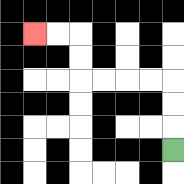{'start': '[7, 6]', 'end': '[1, 1]', 'path_directions': 'U,U,U,L,L,L,L,U,U,L,L', 'path_coordinates': '[[7, 6], [7, 5], [7, 4], [7, 3], [6, 3], [5, 3], [4, 3], [3, 3], [3, 2], [3, 1], [2, 1], [1, 1]]'}